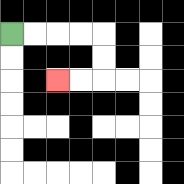{'start': '[0, 1]', 'end': '[2, 3]', 'path_directions': 'R,R,R,R,D,D,L,L', 'path_coordinates': '[[0, 1], [1, 1], [2, 1], [3, 1], [4, 1], [4, 2], [4, 3], [3, 3], [2, 3]]'}